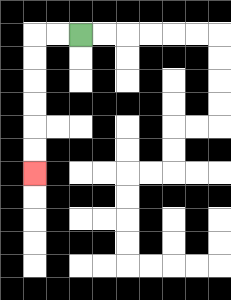{'start': '[3, 1]', 'end': '[1, 7]', 'path_directions': 'L,L,D,D,D,D,D,D', 'path_coordinates': '[[3, 1], [2, 1], [1, 1], [1, 2], [1, 3], [1, 4], [1, 5], [1, 6], [1, 7]]'}